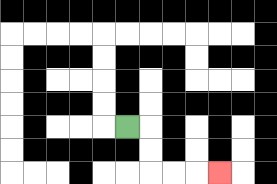{'start': '[5, 5]', 'end': '[9, 7]', 'path_directions': 'R,D,D,R,R,R', 'path_coordinates': '[[5, 5], [6, 5], [6, 6], [6, 7], [7, 7], [8, 7], [9, 7]]'}